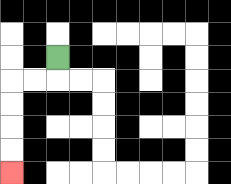{'start': '[2, 2]', 'end': '[0, 7]', 'path_directions': 'D,L,L,D,D,D,D', 'path_coordinates': '[[2, 2], [2, 3], [1, 3], [0, 3], [0, 4], [0, 5], [0, 6], [0, 7]]'}